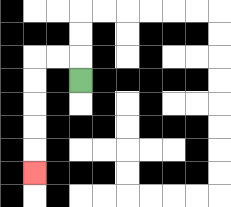{'start': '[3, 3]', 'end': '[1, 7]', 'path_directions': 'U,L,L,D,D,D,D,D', 'path_coordinates': '[[3, 3], [3, 2], [2, 2], [1, 2], [1, 3], [1, 4], [1, 5], [1, 6], [1, 7]]'}